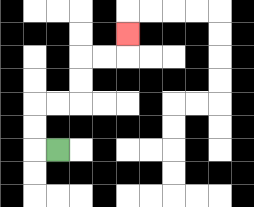{'start': '[2, 6]', 'end': '[5, 1]', 'path_directions': 'L,U,U,R,R,U,U,R,R,U', 'path_coordinates': '[[2, 6], [1, 6], [1, 5], [1, 4], [2, 4], [3, 4], [3, 3], [3, 2], [4, 2], [5, 2], [5, 1]]'}